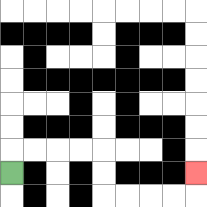{'start': '[0, 7]', 'end': '[8, 7]', 'path_directions': 'U,R,R,R,R,D,D,R,R,R,R,U', 'path_coordinates': '[[0, 7], [0, 6], [1, 6], [2, 6], [3, 6], [4, 6], [4, 7], [4, 8], [5, 8], [6, 8], [7, 8], [8, 8], [8, 7]]'}